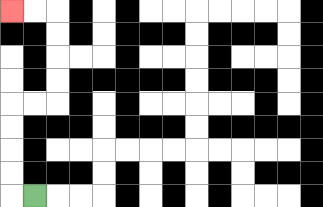{'start': '[1, 8]', 'end': '[0, 0]', 'path_directions': 'L,U,U,U,U,R,R,U,U,U,U,L,L', 'path_coordinates': '[[1, 8], [0, 8], [0, 7], [0, 6], [0, 5], [0, 4], [1, 4], [2, 4], [2, 3], [2, 2], [2, 1], [2, 0], [1, 0], [0, 0]]'}